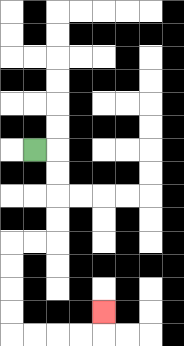{'start': '[1, 6]', 'end': '[4, 13]', 'path_directions': 'R,D,D,D,D,L,L,D,D,D,D,R,R,R,R,U', 'path_coordinates': '[[1, 6], [2, 6], [2, 7], [2, 8], [2, 9], [2, 10], [1, 10], [0, 10], [0, 11], [0, 12], [0, 13], [0, 14], [1, 14], [2, 14], [3, 14], [4, 14], [4, 13]]'}